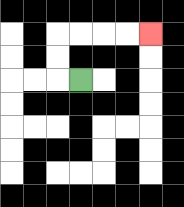{'start': '[3, 3]', 'end': '[6, 1]', 'path_directions': 'L,U,U,R,R,R,R', 'path_coordinates': '[[3, 3], [2, 3], [2, 2], [2, 1], [3, 1], [4, 1], [5, 1], [6, 1]]'}